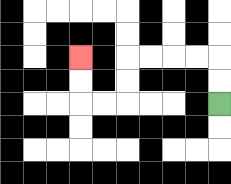{'start': '[9, 4]', 'end': '[3, 2]', 'path_directions': 'U,U,L,L,L,L,D,D,L,L,U,U', 'path_coordinates': '[[9, 4], [9, 3], [9, 2], [8, 2], [7, 2], [6, 2], [5, 2], [5, 3], [5, 4], [4, 4], [3, 4], [3, 3], [3, 2]]'}